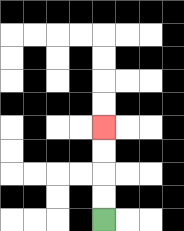{'start': '[4, 9]', 'end': '[4, 5]', 'path_directions': 'U,U,U,U', 'path_coordinates': '[[4, 9], [4, 8], [4, 7], [4, 6], [4, 5]]'}